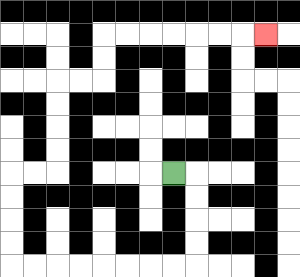{'start': '[7, 7]', 'end': '[11, 1]', 'path_directions': 'R,D,D,D,D,L,L,L,L,L,L,L,L,U,U,U,U,R,R,U,U,U,U,R,R,U,U,R,R,R,R,R,R,R', 'path_coordinates': '[[7, 7], [8, 7], [8, 8], [8, 9], [8, 10], [8, 11], [7, 11], [6, 11], [5, 11], [4, 11], [3, 11], [2, 11], [1, 11], [0, 11], [0, 10], [0, 9], [0, 8], [0, 7], [1, 7], [2, 7], [2, 6], [2, 5], [2, 4], [2, 3], [3, 3], [4, 3], [4, 2], [4, 1], [5, 1], [6, 1], [7, 1], [8, 1], [9, 1], [10, 1], [11, 1]]'}